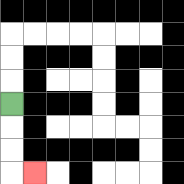{'start': '[0, 4]', 'end': '[1, 7]', 'path_directions': 'D,D,D,R', 'path_coordinates': '[[0, 4], [0, 5], [0, 6], [0, 7], [1, 7]]'}